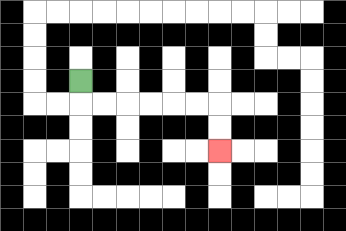{'start': '[3, 3]', 'end': '[9, 6]', 'path_directions': 'D,R,R,R,R,R,R,D,D', 'path_coordinates': '[[3, 3], [3, 4], [4, 4], [5, 4], [6, 4], [7, 4], [8, 4], [9, 4], [9, 5], [9, 6]]'}